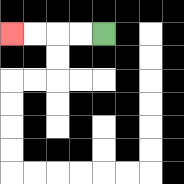{'start': '[4, 1]', 'end': '[0, 1]', 'path_directions': 'L,L,L,L', 'path_coordinates': '[[4, 1], [3, 1], [2, 1], [1, 1], [0, 1]]'}